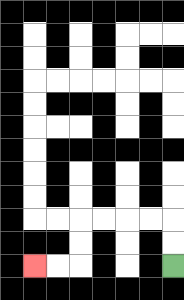{'start': '[7, 11]', 'end': '[1, 11]', 'path_directions': 'U,U,L,L,L,L,D,D,L,L', 'path_coordinates': '[[7, 11], [7, 10], [7, 9], [6, 9], [5, 9], [4, 9], [3, 9], [3, 10], [3, 11], [2, 11], [1, 11]]'}